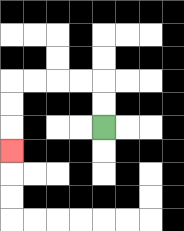{'start': '[4, 5]', 'end': '[0, 6]', 'path_directions': 'U,U,L,L,L,L,D,D,D', 'path_coordinates': '[[4, 5], [4, 4], [4, 3], [3, 3], [2, 3], [1, 3], [0, 3], [0, 4], [0, 5], [0, 6]]'}